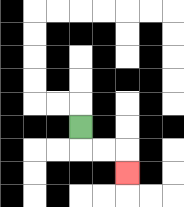{'start': '[3, 5]', 'end': '[5, 7]', 'path_directions': 'D,R,R,D', 'path_coordinates': '[[3, 5], [3, 6], [4, 6], [5, 6], [5, 7]]'}